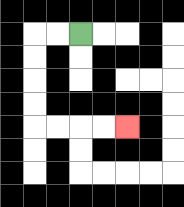{'start': '[3, 1]', 'end': '[5, 5]', 'path_directions': 'L,L,D,D,D,D,R,R,R,R', 'path_coordinates': '[[3, 1], [2, 1], [1, 1], [1, 2], [1, 3], [1, 4], [1, 5], [2, 5], [3, 5], [4, 5], [5, 5]]'}